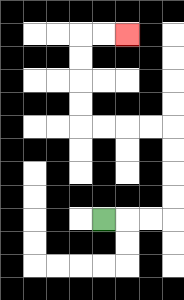{'start': '[4, 9]', 'end': '[5, 1]', 'path_directions': 'R,R,R,U,U,U,U,L,L,L,L,U,U,U,U,R,R', 'path_coordinates': '[[4, 9], [5, 9], [6, 9], [7, 9], [7, 8], [7, 7], [7, 6], [7, 5], [6, 5], [5, 5], [4, 5], [3, 5], [3, 4], [3, 3], [3, 2], [3, 1], [4, 1], [5, 1]]'}